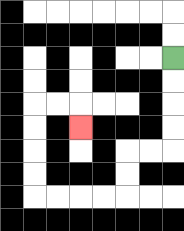{'start': '[7, 2]', 'end': '[3, 5]', 'path_directions': 'D,D,D,D,L,L,D,D,L,L,L,L,U,U,U,U,R,R,D', 'path_coordinates': '[[7, 2], [7, 3], [7, 4], [7, 5], [7, 6], [6, 6], [5, 6], [5, 7], [5, 8], [4, 8], [3, 8], [2, 8], [1, 8], [1, 7], [1, 6], [1, 5], [1, 4], [2, 4], [3, 4], [3, 5]]'}